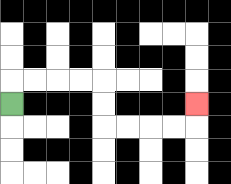{'start': '[0, 4]', 'end': '[8, 4]', 'path_directions': 'U,R,R,R,R,D,D,R,R,R,R,U', 'path_coordinates': '[[0, 4], [0, 3], [1, 3], [2, 3], [3, 3], [4, 3], [4, 4], [4, 5], [5, 5], [6, 5], [7, 5], [8, 5], [8, 4]]'}